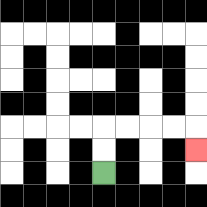{'start': '[4, 7]', 'end': '[8, 6]', 'path_directions': 'U,U,R,R,R,R,D', 'path_coordinates': '[[4, 7], [4, 6], [4, 5], [5, 5], [6, 5], [7, 5], [8, 5], [8, 6]]'}